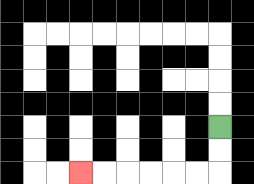{'start': '[9, 5]', 'end': '[3, 7]', 'path_directions': 'D,D,L,L,L,L,L,L', 'path_coordinates': '[[9, 5], [9, 6], [9, 7], [8, 7], [7, 7], [6, 7], [5, 7], [4, 7], [3, 7]]'}